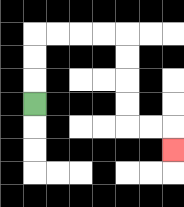{'start': '[1, 4]', 'end': '[7, 6]', 'path_directions': 'U,U,U,R,R,R,R,D,D,D,D,R,R,D', 'path_coordinates': '[[1, 4], [1, 3], [1, 2], [1, 1], [2, 1], [3, 1], [4, 1], [5, 1], [5, 2], [5, 3], [5, 4], [5, 5], [6, 5], [7, 5], [7, 6]]'}